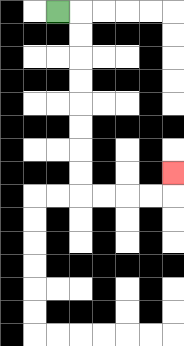{'start': '[2, 0]', 'end': '[7, 7]', 'path_directions': 'R,D,D,D,D,D,D,D,D,R,R,R,R,U', 'path_coordinates': '[[2, 0], [3, 0], [3, 1], [3, 2], [3, 3], [3, 4], [3, 5], [3, 6], [3, 7], [3, 8], [4, 8], [5, 8], [6, 8], [7, 8], [7, 7]]'}